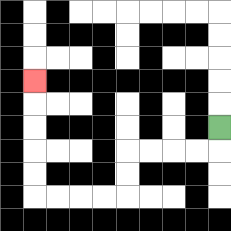{'start': '[9, 5]', 'end': '[1, 3]', 'path_directions': 'D,L,L,L,L,D,D,L,L,L,L,U,U,U,U,U', 'path_coordinates': '[[9, 5], [9, 6], [8, 6], [7, 6], [6, 6], [5, 6], [5, 7], [5, 8], [4, 8], [3, 8], [2, 8], [1, 8], [1, 7], [1, 6], [1, 5], [1, 4], [1, 3]]'}